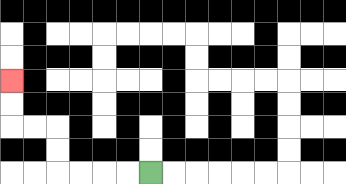{'start': '[6, 7]', 'end': '[0, 3]', 'path_directions': 'L,L,L,L,U,U,L,L,U,U', 'path_coordinates': '[[6, 7], [5, 7], [4, 7], [3, 7], [2, 7], [2, 6], [2, 5], [1, 5], [0, 5], [0, 4], [0, 3]]'}